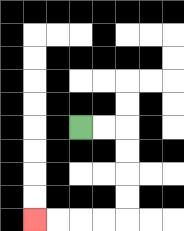{'start': '[3, 5]', 'end': '[1, 9]', 'path_directions': 'R,R,D,D,D,D,L,L,L,L', 'path_coordinates': '[[3, 5], [4, 5], [5, 5], [5, 6], [5, 7], [5, 8], [5, 9], [4, 9], [3, 9], [2, 9], [1, 9]]'}